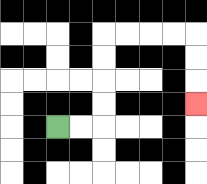{'start': '[2, 5]', 'end': '[8, 4]', 'path_directions': 'R,R,U,U,U,U,R,R,R,R,D,D,D', 'path_coordinates': '[[2, 5], [3, 5], [4, 5], [4, 4], [4, 3], [4, 2], [4, 1], [5, 1], [6, 1], [7, 1], [8, 1], [8, 2], [8, 3], [8, 4]]'}